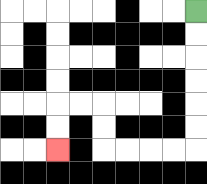{'start': '[8, 0]', 'end': '[2, 6]', 'path_directions': 'D,D,D,D,D,D,L,L,L,L,U,U,L,L,D,D', 'path_coordinates': '[[8, 0], [8, 1], [8, 2], [8, 3], [8, 4], [8, 5], [8, 6], [7, 6], [6, 6], [5, 6], [4, 6], [4, 5], [4, 4], [3, 4], [2, 4], [2, 5], [2, 6]]'}